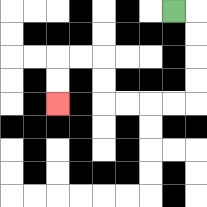{'start': '[7, 0]', 'end': '[2, 4]', 'path_directions': 'R,D,D,D,D,L,L,L,L,U,U,L,L,D,D', 'path_coordinates': '[[7, 0], [8, 0], [8, 1], [8, 2], [8, 3], [8, 4], [7, 4], [6, 4], [5, 4], [4, 4], [4, 3], [4, 2], [3, 2], [2, 2], [2, 3], [2, 4]]'}